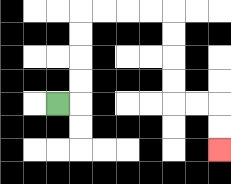{'start': '[2, 4]', 'end': '[9, 6]', 'path_directions': 'R,U,U,U,U,R,R,R,R,D,D,D,D,R,R,D,D', 'path_coordinates': '[[2, 4], [3, 4], [3, 3], [3, 2], [3, 1], [3, 0], [4, 0], [5, 0], [6, 0], [7, 0], [7, 1], [7, 2], [7, 3], [7, 4], [8, 4], [9, 4], [9, 5], [9, 6]]'}